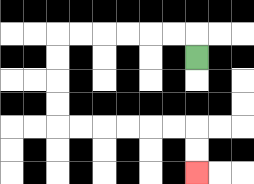{'start': '[8, 2]', 'end': '[8, 7]', 'path_directions': 'U,L,L,L,L,L,L,D,D,D,D,R,R,R,R,R,R,D,D', 'path_coordinates': '[[8, 2], [8, 1], [7, 1], [6, 1], [5, 1], [4, 1], [3, 1], [2, 1], [2, 2], [2, 3], [2, 4], [2, 5], [3, 5], [4, 5], [5, 5], [6, 5], [7, 5], [8, 5], [8, 6], [8, 7]]'}